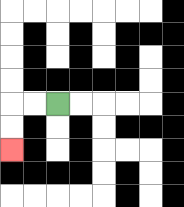{'start': '[2, 4]', 'end': '[0, 6]', 'path_directions': 'L,L,D,D', 'path_coordinates': '[[2, 4], [1, 4], [0, 4], [0, 5], [0, 6]]'}